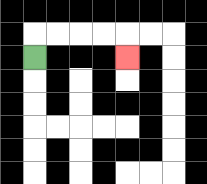{'start': '[1, 2]', 'end': '[5, 2]', 'path_directions': 'U,R,R,R,R,D', 'path_coordinates': '[[1, 2], [1, 1], [2, 1], [3, 1], [4, 1], [5, 1], [5, 2]]'}